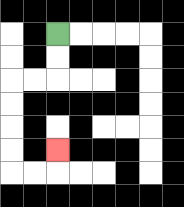{'start': '[2, 1]', 'end': '[2, 6]', 'path_directions': 'D,D,L,L,D,D,D,D,R,R,U', 'path_coordinates': '[[2, 1], [2, 2], [2, 3], [1, 3], [0, 3], [0, 4], [0, 5], [0, 6], [0, 7], [1, 7], [2, 7], [2, 6]]'}